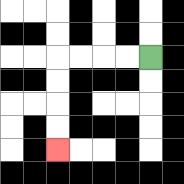{'start': '[6, 2]', 'end': '[2, 6]', 'path_directions': 'L,L,L,L,D,D,D,D', 'path_coordinates': '[[6, 2], [5, 2], [4, 2], [3, 2], [2, 2], [2, 3], [2, 4], [2, 5], [2, 6]]'}